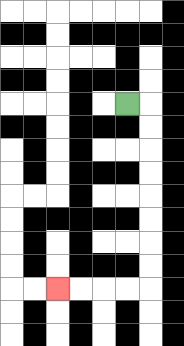{'start': '[5, 4]', 'end': '[2, 12]', 'path_directions': 'R,D,D,D,D,D,D,D,D,L,L,L,L', 'path_coordinates': '[[5, 4], [6, 4], [6, 5], [6, 6], [6, 7], [6, 8], [6, 9], [6, 10], [6, 11], [6, 12], [5, 12], [4, 12], [3, 12], [2, 12]]'}